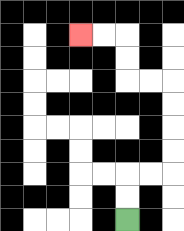{'start': '[5, 9]', 'end': '[3, 1]', 'path_directions': 'U,U,R,R,U,U,U,U,L,L,U,U,L,L', 'path_coordinates': '[[5, 9], [5, 8], [5, 7], [6, 7], [7, 7], [7, 6], [7, 5], [7, 4], [7, 3], [6, 3], [5, 3], [5, 2], [5, 1], [4, 1], [3, 1]]'}